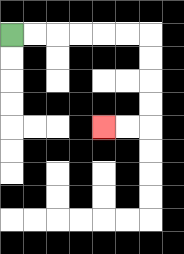{'start': '[0, 1]', 'end': '[4, 5]', 'path_directions': 'R,R,R,R,R,R,D,D,D,D,L,L', 'path_coordinates': '[[0, 1], [1, 1], [2, 1], [3, 1], [4, 1], [5, 1], [6, 1], [6, 2], [6, 3], [6, 4], [6, 5], [5, 5], [4, 5]]'}